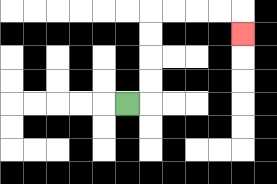{'start': '[5, 4]', 'end': '[10, 1]', 'path_directions': 'R,U,U,U,U,R,R,R,R,D', 'path_coordinates': '[[5, 4], [6, 4], [6, 3], [6, 2], [6, 1], [6, 0], [7, 0], [8, 0], [9, 0], [10, 0], [10, 1]]'}